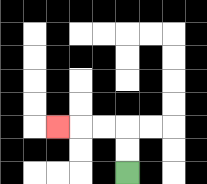{'start': '[5, 7]', 'end': '[2, 5]', 'path_directions': 'U,U,L,L,L', 'path_coordinates': '[[5, 7], [5, 6], [5, 5], [4, 5], [3, 5], [2, 5]]'}